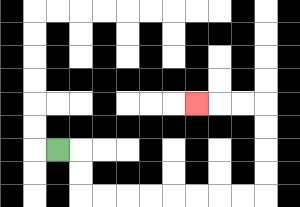{'start': '[2, 6]', 'end': '[8, 4]', 'path_directions': 'R,D,D,R,R,R,R,R,R,R,R,U,U,U,U,L,L,L', 'path_coordinates': '[[2, 6], [3, 6], [3, 7], [3, 8], [4, 8], [5, 8], [6, 8], [7, 8], [8, 8], [9, 8], [10, 8], [11, 8], [11, 7], [11, 6], [11, 5], [11, 4], [10, 4], [9, 4], [8, 4]]'}